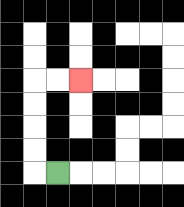{'start': '[2, 7]', 'end': '[3, 3]', 'path_directions': 'L,U,U,U,U,R,R', 'path_coordinates': '[[2, 7], [1, 7], [1, 6], [1, 5], [1, 4], [1, 3], [2, 3], [3, 3]]'}